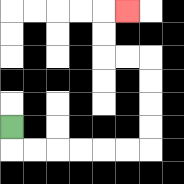{'start': '[0, 5]', 'end': '[5, 0]', 'path_directions': 'D,R,R,R,R,R,R,U,U,U,U,L,L,U,U,R', 'path_coordinates': '[[0, 5], [0, 6], [1, 6], [2, 6], [3, 6], [4, 6], [5, 6], [6, 6], [6, 5], [6, 4], [6, 3], [6, 2], [5, 2], [4, 2], [4, 1], [4, 0], [5, 0]]'}